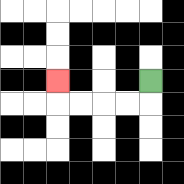{'start': '[6, 3]', 'end': '[2, 3]', 'path_directions': 'D,L,L,L,L,U', 'path_coordinates': '[[6, 3], [6, 4], [5, 4], [4, 4], [3, 4], [2, 4], [2, 3]]'}